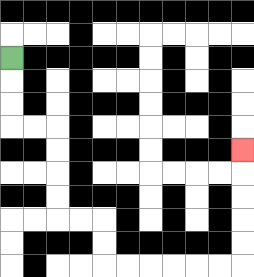{'start': '[0, 2]', 'end': '[10, 6]', 'path_directions': 'D,D,D,R,R,D,D,D,D,R,R,D,D,R,R,R,R,R,R,U,U,U,U,U', 'path_coordinates': '[[0, 2], [0, 3], [0, 4], [0, 5], [1, 5], [2, 5], [2, 6], [2, 7], [2, 8], [2, 9], [3, 9], [4, 9], [4, 10], [4, 11], [5, 11], [6, 11], [7, 11], [8, 11], [9, 11], [10, 11], [10, 10], [10, 9], [10, 8], [10, 7], [10, 6]]'}